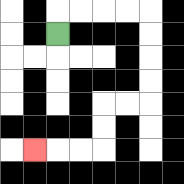{'start': '[2, 1]', 'end': '[1, 6]', 'path_directions': 'U,R,R,R,R,D,D,D,D,L,L,D,D,L,L,L', 'path_coordinates': '[[2, 1], [2, 0], [3, 0], [4, 0], [5, 0], [6, 0], [6, 1], [6, 2], [6, 3], [6, 4], [5, 4], [4, 4], [4, 5], [4, 6], [3, 6], [2, 6], [1, 6]]'}